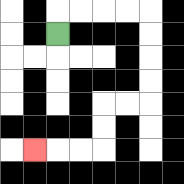{'start': '[2, 1]', 'end': '[1, 6]', 'path_directions': 'U,R,R,R,R,D,D,D,D,L,L,D,D,L,L,L', 'path_coordinates': '[[2, 1], [2, 0], [3, 0], [4, 0], [5, 0], [6, 0], [6, 1], [6, 2], [6, 3], [6, 4], [5, 4], [4, 4], [4, 5], [4, 6], [3, 6], [2, 6], [1, 6]]'}